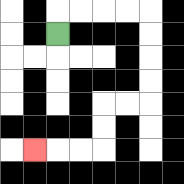{'start': '[2, 1]', 'end': '[1, 6]', 'path_directions': 'U,R,R,R,R,D,D,D,D,L,L,D,D,L,L,L', 'path_coordinates': '[[2, 1], [2, 0], [3, 0], [4, 0], [5, 0], [6, 0], [6, 1], [6, 2], [6, 3], [6, 4], [5, 4], [4, 4], [4, 5], [4, 6], [3, 6], [2, 6], [1, 6]]'}